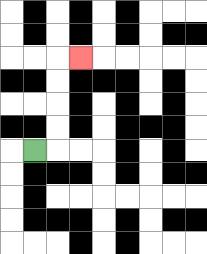{'start': '[1, 6]', 'end': '[3, 2]', 'path_directions': 'R,U,U,U,U,R', 'path_coordinates': '[[1, 6], [2, 6], [2, 5], [2, 4], [2, 3], [2, 2], [3, 2]]'}